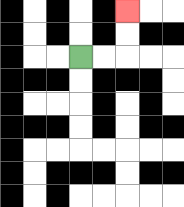{'start': '[3, 2]', 'end': '[5, 0]', 'path_directions': 'R,R,U,U', 'path_coordinates': '[[3, 2], [4, 2], [5, 2], [5, 1], [5, 0]]'}